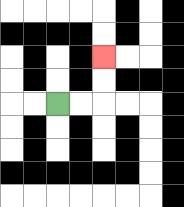{'start': '[2, 4]', 'end': '[4, 2]', 'path_directions': 'R,R,U,U', 'path_coordinates': '[[2, 4], [3, 4], [4, 4], [4, 3], [4, 2]]'}